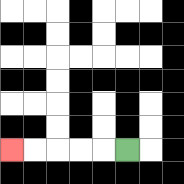{'start': '[5, 6]', 'end': '[0, 6]', 'path_directions': 'L,L,L,L,L', 'path_coordinates': '[[5, 6], [4, 6], [3, 6], [2, 6], [1, 6], [0, 6]]'}